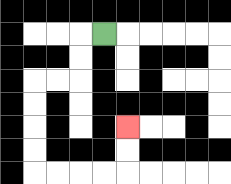{'start': '[4, 1]', 'end': '[5, 5]', 'path_directions': 'L,D,D,L,L,D,D,D,D,R,R,R,R,U,U', 'path_coordinates': '[[4, 1], [3, 1], [3, 2], [3, 3], [2, 3], [1, 3], [1, 4], [1, 5], [1, 6], [1, 7], [2, 7], [3, 7], [4, 7], [5, 7], [5, 6], [5, 5]]'}